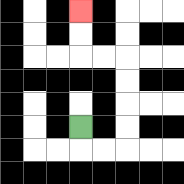{'start': '[3, 5]', 'end': '[3, 0]', 'path_directions': 'D,R,R,U,U,U,U,L,L,U,U', 'path_coordinates': '[[3, 5], [3, 6], [4, 6], [5, 6], [5, 5], [5, 4], [5, 3], [5, 2], [4, 2], [3, 2], [3, 1], [3, 0]]'}